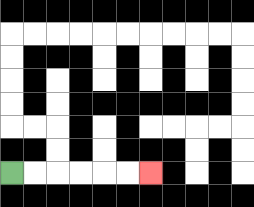{'start': '[0, 7]', 'end': '[6, 7]', 'path_directions': 'R,R,R,R,R,R', 'path_coordinates': '[[0, 7], [1, 7], [2, 7], [3, 7], [4, 7], [5, 7], [6, 7]]'}